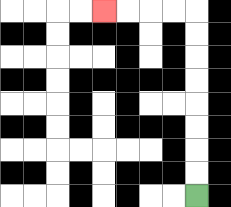{'start': '[8, 8]', 'end': '[4, 0]', 'path_directions': 'U,U,U,U,U,U,U,U,L,L,L,L', 'path_coordinates': '[[8, 8], [8, 7], [8, 6], [8, 5], [8, 4], [8, 3], [8, 2], [8, 1], [8, 0], [7, 0], [6, 0], [5, 0], [4, 0]]'}